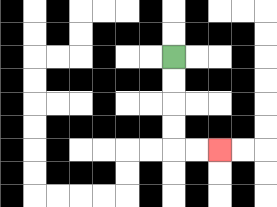{'start': '[7, 2]', 'end': '[9, 6]', 'path_directions': 'D,D,D,D,R,R', 'path_coordinates': '[[7, 2], [7, 3], [7, 4], [7, 5], [7, 6], [8, 6], [9, 6]]'}